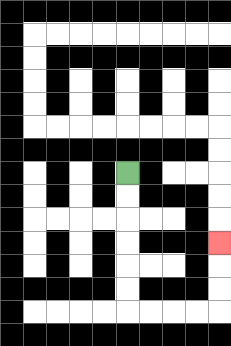{'start': '[5, 7]', 'end': '[9, 10]', 'path_directions': 'D,D,D,D,D,D,R,R,R,R,U,U,U', 'path_coordinates': '[[5, 7], [5, 8], [5, 9], [5, 10], [5, 11], [5, 12], [5, 13], [6, 13], [7, 13], [8, 13], [9, 13], [9, 12], [9, 11], [9, 10]]'}